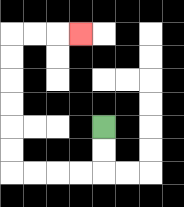{'start': '[4, 5]', 'end': '[3, 1]', 'path_directions': 'D,D,L,L,L,L,U,U,U,U,U,U,R,R,R', 'path_coordinates': '[[4, 5], [4, 6], [4, 7], [3, 7], [2, 7], [1, 7], [0, 7], [0, 6], [0, 5], [0, 4], [0, 3], [0, 2], [0, 1], [1, 1], [2, 1], [3, 1]]'}